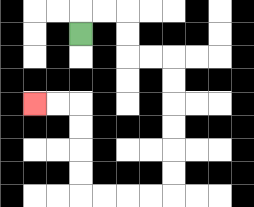{'start': '[3, 1]', 'end': '[1, 4]', 'path_directions': 'U,R,R,D,D,R,R,D,D,D,D,D,D,L,L,L,L,U,U,U,U,L,L', 'path_coordinates': '[[3, 1], [3, 0], [4, 0], [5, 0], [5, 1], [5, 2], [6, 2], [7, 2], [7, 3], [7, 4], [7, 5], [7, 6], [7, 7], [7, 8], [6, 8], [5, 8], [4, 8], [3, 8], [3, 7], [3, 6], [3, 5], [3, 4], [2, 4], [1, 4]]'}